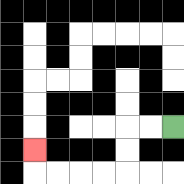{'start': '[7, 5]', 'end': '[1, 6]', 'path_directions': 'L,L,D,D,L,L,L,L,U', 'path_coordinates': '[[7, 5], [6, 5], [5, 5], [5, 6], [5, 7], [4, 7], [3, 7], [2, 7], [1, 7], [1, 6]]'}